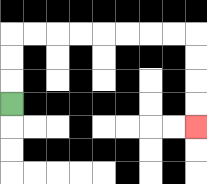{'start': '[0, 4]', 'end': '[8, 5]', 'path_directions': 'U,U,U,R,R,R,R,R,R,R,R,D,D,D,D', 'path_coordinates': '[[0, 4], [0, 3], [0, 2], [0, 1], [1, 1], [2, 1], [3, 1], [4, 1], [5, 1], [6, 1], [7, 1], [8, 1], [8, 2], [8, 3], [8, 4], [8, 5]]'}